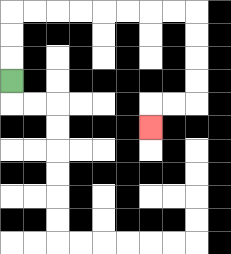{'start': '[0, 3]', 'end': '[6, 5]', 'path_directions': 'U,U,U,R,R,R,R,R,R,R,R,D,D,D,D,L,L,D', 'path_coordinates': '[[0, 3], [0, 2], [0, 1], [0, 0], [1, 0], [2, 0], [3, 0], [4, 0], [5, 0], [6, 0], [7, 0], [8, 0], [8, 1], [8, 2], [8, 3], [8, 4], [7, 4], [6, 4], [6, 5]]'}